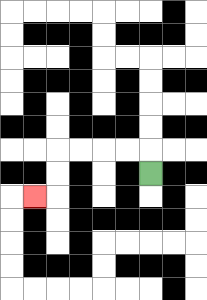{'start': '[6, 7]', 'end': '[1, 8]', 'path_directions': 'U,L,L,L,L,D,D,L', 'path_coordinates': '[[6, 7], [6, 6], [5, 6], [4, 6], [3, 6], [2, 6], [2, 7], [2, 8], [1, 8]]'}